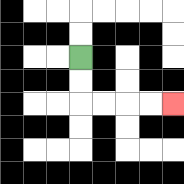{'start': '[3, 2]', 'end': '[7, 4]', 'path_directions': 'D,D,R,R,R,R', 'path_coordinates': '[[3, 2], [3, 3], [3, 4], [4, 4], [5, 4], [6, 4], [7, 4]]'}